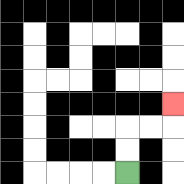{'start': '[5, 7]', 'end': '[7, 4]', 'path_directions': 'U,U,R,R,U', 'path_coordinates': '[[5, 7], [5, 6], [5, 5], [6, 5], [7, 5], [7, 4]]'}